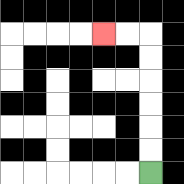{'start': '[6, 7]', 'end': '[4, 1]', 'path_directions': 'U,U,U,U,U,U,L,L', 'path_coordinates': '[[6, 7], [6, 6], [6, 5], [6, 4], [6, 3], [6, 2], [6, 1], [5, 1], [4, 1]]'}